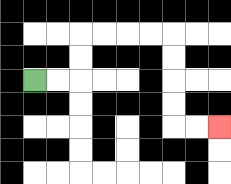{'start': '[1, 3]', 'end': '[9, 5]', 'path_directions': 'R,R,U,U,R,R,R,R,D,D,D,D,R,R', 'path_coordinates': '[[1, 3], [2, 3], [3, 3], [3, 2], [3, 1], [4, 1], [5, 1], [6, 1], [7, 1], [7, 2], [7, 3], [7, 4], [7, 5], [8, 5], [9, 5]]'}